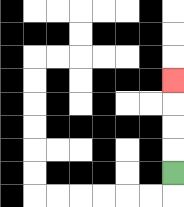{'start': '[7, 7]', 'end': '[7, 3]', 'path_directions': 'U,U,U,U', 'path_coordinates': '[[7, 7], [7, 6], [7, 5], [7, 4], [7, 3]]'}